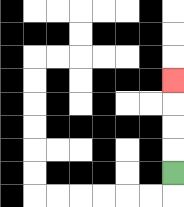{'start': '[7, 7]', 'end': '[7, 3]', 'path_directions': 'U,U,U,U', 'path_coordinates': '[[7, 7], [7, 6], [7, 5], [7, 4], [7, 3]]'}